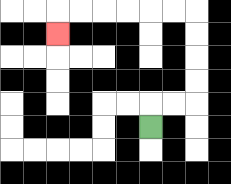{'start': '[6, 5]', 'end': '[2, 1]', 'path_directions': 'U,R,R,U,U,U,U,L,L,L,L,L,L,D', 'path_coordinates': '[[6, 5], [6, 4], [7, 4], [8, 4], [8, 3], [8, 2], [8, 1], [8, 0], [7, 0], [6, 0], [5, 0], [4, 0], [3, 0], [2, 0], [2, 1]]'}